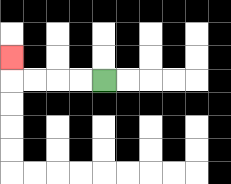{'start': '[4, 3]', 'end': '[0, 2]', 'path_directions': 'L,L,L,L,U', 'path_coordinates': '[[4, 3], [3, 3], [2, 3], [1, 3], [0, 3], [0, 2]]'}